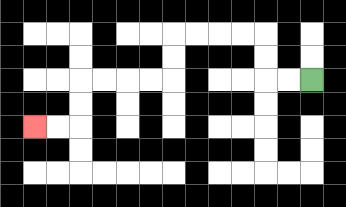{'start': '[13, 3]', 'end': '[1, 5]', 'path_directions': 'L,L,U,U,L,L,L,L,D,D,L,L,L,L,D,D,L,L', 'path_coordinates': '[[13, 3], [12, 3], [11, 3], [11, 2], [11, 1], [10, 1], [9, 1], [8, 1], [7, 1], [7, 2], [7, 3], [6, 3], [5, 3], [4, 3], [3, 3], [3, 4], [3, 5], [2, 5], [1, 5]]'}